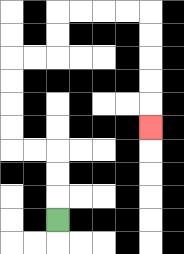{'start': '[2, 9]', 'end': '[6, 5]', 'path_directions': 'U,U,U,L,L,U,U,U,U,R,R,U,U,R,R,R,R,D,D,D,D,D', 'path_coordinates': '[[2, 9], [2, 8], [2, 7], [2, 6], [1, 6], [0, 6], [0, 5], [0, 4], [0, 3], [0, 2], [1, 2], [2, 2], [2, 1], [2, 0], [3, 0], [4, 0], [5, 0], [6, 0], [6, 1], [6, 2], [6, 3], [6, 4], [6, 5]]'}